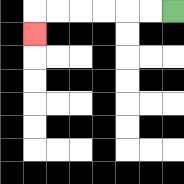{'start': '[7, 0]', 'end': '[1, 1]', 'path_directions': 'L,L,L,L,L,L,D', 'path_coordinates': '[[7, 0], [6, 0], [5, 0], [4, 0], [3, 0], [2, 0], [1, 0], [1, 1]]'}